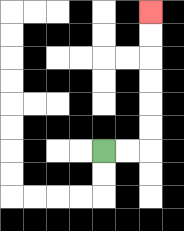{'start': '[4, 6]', 'end': '[6, 0]', 'path_directions': 'R,R,U,U,U,U,U,U', 'path_coordinates': '[[4, 6], [5, 6], [6, 6], [6, 5], [6, 4], [6, 3], [6, 2], [6, 1], [6, 0]]'}